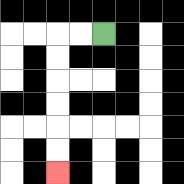{'start': '[4, 1]', 'end': '[2, 7]', 'path_directions': 'L,L,D,D,D,D,D,D', 'path_coordinates': '[[4, 1], [3, 1], [2, 1], [2, 2], [2, 3], [2, 4], [2, 5], [2, 6], [2, 7]]'}